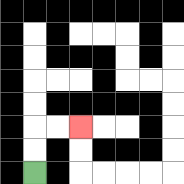{'start': '[1, 7]', 'end': '[3, 5]', 'path_directions': 'U,U,R,R', 'path_coordinates': '[[1, 7], [1, 6], [1, 5], [2, 5], [3, 5]]'}